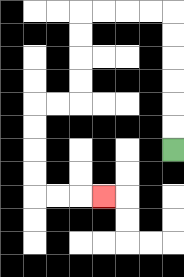{'start': '[7, 6]', 'end': '[4, 8]', 'path_directions': 'U,U,U,U,U,U,L,L,L,L,D,D,D,D,L,L,D,D,D,D,R,R,R', 'path_coordinates': '[[7, 6], [7, 5], [7, 4], [7, 3], [7, 2], [7, 1], [7, 0], [6, 0], [5, 0], [4, 0], [3, 0], [3, 1], [3, 2], [3, 3], [3, 4], [2, 4], [1, 4], [1, 5], [1, 6], [1, 7], [1, 8], [2, 8], [3, 8], [4, 8]]'}